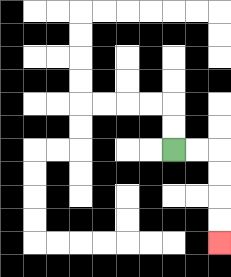{'start': '[7, 6]', 'end': '[9, 10]', 'path_directions': 'R,R,D,D,D,D', 'path_coordinates': '[[7, 6], [8, 6], [9, 6], [9, 7], [9, 8], [9, 9], [9, 10]]'}